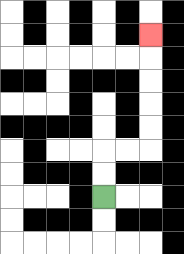{'start': '[4, 8]', 'end': '[6, 1]', 'path_directions': 'U,U,R,R,U,U,U,U,U', 'path_coordinates': '[[4, 8], [4, 7], [4, 6], [5, 6], [6, 6], [6, 5], [6, 4], [6, 3], [6, 2], [6, 1]]'}